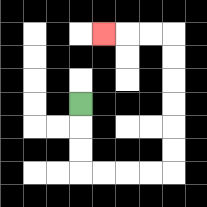{'start': '[3, 4]', 'end': '[4, 1]', 'path_directions': 'D,D,D,R,R,R,R,U,U,U,U,U,U,L,L,L', 'path_coordinates': '[[3, 4], [3, 5], [3, 6], [3, 7], [4, 7], [5, 7], [6, 7], [7, 7], [7, 6], [7, 5], [7, 4], [7, 3], [7, 2], [7, 1], [6, 1], [5, 1], [4, 1]]'}